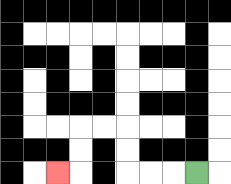{'start': '[8, 7]', 'end': '[2, 7]', 'path_directions': 'L,L,L,U,U,L,L,D,D,L', 'path_coordinates': '[[8, 7], [7, 7], [6, 7], [5, 7], [5, 6], [5, 5], [4, 5], [3, 5], [3, 6], [3, 7], [2, 7]]'}